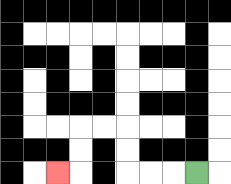{'start': '[8, 7]', 'end': '[2, 7]', 'path_directions': 'L,L,L,U,U,L,L,D,D,L', 'path_coordinates': '[[8, 7], [7, 7], [6, 7], [5, 7], [5, 6], [5, 5], [4, 5], [3, 5], [3, 6], [3, 7], [2, 7]]'}